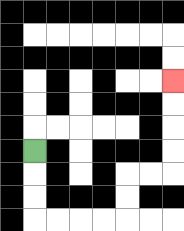{'start': '[1, 6]', 'end': '[7, 3]', 'path_directions': 'D,D,D,R,R,R,R,U,U,R,R,U,U,U,U', 'path_coordinates': '[[1, 6], [1, 7], [1, 8], [1, 9], [2, 9], [3, 9], [4, 9], [5, 9], [5, 8], [5, 7], [6, 7], [7, 7], [7, 6], [7, 5], [7, 4], [7, 3]]'}